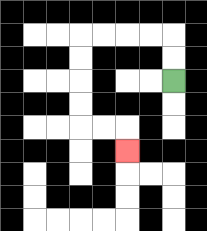{'start': '[7, 3]', 'end': '[5, 6]', 'path_directions': 'U,U,L,L,L,L,D,D,D,D,R,R,D', 'path_coordinates': '[[7, 3], [7, 2], [7, 1], [6, 1], [5, 1], [4, 1], [3, 1], [3, 2], [3, 3], [3, 4], [3, 5], [4, 5], [5, 5], [5, 6]]'}